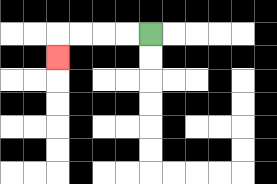{'start': '[6, 1]', 'end': '[2, 2]', 'path_directions': 'L,L,L,L,D', 'path_coordinates': '[[6, 1], [5, 1], [4, 1], [3, 1], [2, 1], [2, 2]]'}